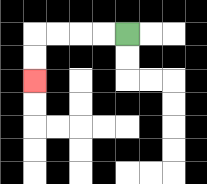{'start': '[5, 1]', 'end': '[1, 3]', 'path_directions': 'L,L,L,L,D,D', 'path_coordinates': '[[5, 1], [4, 1], [3, 1], [2, 1], [1, 1], [1, 2], [1, 3]]'}